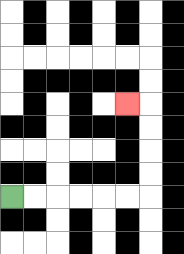{'start': '[0, 8]', 'end': '[5, 4]', 'path_directions': 'R,R,R,R,R,R,U,U,U,U,L', 'path_coordinates': '[[0, 8], [1, 8], [2, 8], [3, 8], [4, 8], [5, 8], [6, 8], [6, 7], [6, 6], [6, 5], [6, 4], [5, 4]]'}